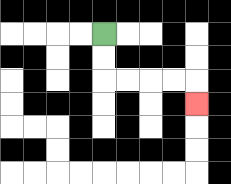{'start': '[4, 1]', 'end': '[8, 4]', 'path_directions': 'D,D,R,R,R,R,D', 'path_coordinates': '[[4, 1], [4, 2], [4, 3], [5, 3], [6, 3], [7, 3], [8, 3], [8, 4]]'}